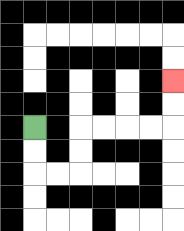{'start': '[1, 5]', 'end': '[7, 3]', 'path_directions': 'D,D,R,R,U,U,R,R,R,R,U,U', 'path_coordinates': '[[1, 5], [1, 6], [1, 7], [2, 7], [3, 7], [3, 6], [3, 5], [4, 5], [5, 5], [6, 5], [7, 5], [7, 4], [7, 3]]'}